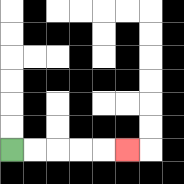{'start': '[0, 6]', 'end': '[5, 6]', 'path_directions': 'R,R,R,R,R', 'path_coordinates': '[[0, 6], [1, 6], [2, 6], [3, 6], [4, 6], [5, 6]]'}